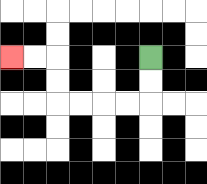{'start': '[6, 2]', 'end': '[0, 2]', 'path_directions': 'D,D,L,L,L,L,U,U,L,L', 'path_coordinates': '[[6, 2], [6, 3], [6, 4], [5, 4], [4, 4], [3, 4], [2, 4], [2, 3], [2, 2], [1, 2], [0, 2]]'}